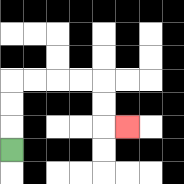{'start': '[0, 6]', 'end': '[5, 5]', 'path_directions': 'U,U,U,R,R,R,R,D,D,R', 'path_coordinates': '[[0, 6], [0, 5], [0, 4], [0, 3], [1, 3], [2, 3], [3, 3], [4, 3], [4, 4], [4, 5], [5, 5]]'}